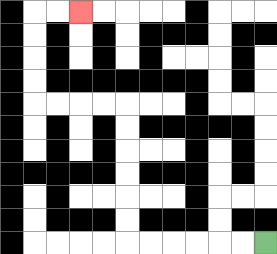{'start': '[11, 10]', 'end': '[3, 0]', 'path_directions': 'L,L,L,L,L,L,U,U,U,U,U,U,L,L,L,L,U,U,U,U,R,R', 'path_coordinates': '[[11, 10], [10, 10], [9, 10], [8, 10], [7, 10], [6, 10], [5, 10], [5, 9], [5, 8], [5, 7], [5, 6], [5, 5], [5, 4], [4, 4], [3, 4], [2, 4], [1, 4], [1, 3], [1, 2], [1, 1], [1, 0], [2, 0], [3, 0]]'}